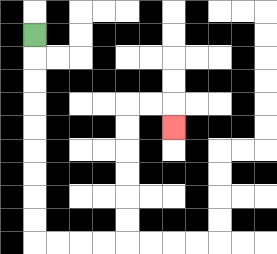{'start': '[1, 1]', 'end': '[7, 5]', 'path_directions': 'D,D,D,D,D,D,D,D,D,R,R,R,R,U,U,U,U,U,U,R,R,D', 'path_coordinates': '[[1, 1], [1, 2], [1, 3], [1, 4], [1, 5], [1, 6], [1, 7], [1, 8], [1, 9], [1, 10], [2, 10], [3, 10], [4, 10], [5, 10], [5, 9], [5, 8], [5, 7], [5, 6], [5, 5], [5, 4], [6, 4], [7, 4], [7, 5]]'}